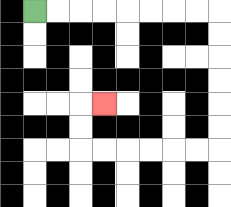{'start': '[1, 0]', 'end': '[4, 4]', 'path_directions': 'R,R,R,R,R,R,R,R,D,D,D,D,D,D,L,L,L,L,L,L,U,U,R', 'path_coordinates': '[[1, 0], [2, 0], [3, 0], [4, 0], [5, 0], [6, 0], [7, 0], [8, 0], [9, 0], [9, 1], [9, 2], [9, 3], [9, 4], [9, 5], [9, 6], [8, 6], [7, 6], [6, 6], [5, 6], [4, 6], [3, 6], [3, 5], [3, 4], [4, 4]]'}